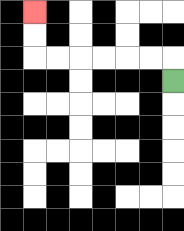{'start': '[7, 3]', 'end': '[1, 0]', 'path_directions': 'U,L,L,L,L,L,L,U,U', 'path_coordinates': '[[7, 3], [7, 2], [6, 2], [5, 2], [4, 2], [3, 2], [2, 2], [1, 2], [1, 1], [1, 0]]'}